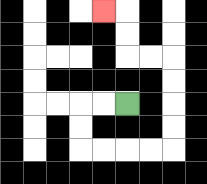{'start': '[5, 4]', 'end': '[4, 0]', 'path_directions': 'L,L,D,D,R,R,R,R,U,U,U,U,L,L,U,U,L', 'path_coordinates': '[[5, 4], [4, 4], [3, 4], [3, 5], [3, 6], [4, 6], [5, 6], [6, 6], [7, 6], [7, 5], [7, 4], [7, 3], [7, 2], [6, 2], [5, 2], [5, 1], [5, 0], [4, 0]]'}